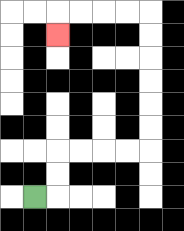{'start': '[1, 8]', 'end': '[2, 1]', 'path_directions': 'R,U,U,R,R,R,R,U,U,U,U,U,U,L,L,L,L,D', 'path_coordinates': '[[1, 8], [2, 8], [2, 7], [2, 6], [3, 6], [4, 6], [5, 6], [6, 6], [6, 5], [6, 4], [6, 3], [6, 2], [6, 1], [6, 0], [5, 0], [4, 0], [3, 0], [2, 0], [2, 1]]'}